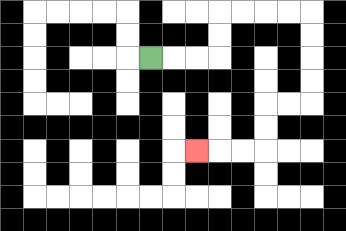{'start': '[6, 2]', 'end': '[8, 6]', 'path_directions': 'R,R,R,U,U,R,R,R,R,D,D,D,D,L,L,D,D,L,L,L', 'path_coordinates': '[[6, 2], [7, 2], [8, 2], [9, 2], [9, 1], [9, 0], [10, 0], [11, 0], [12, 0], [13, 0], [13, 1], [13, 2], [13, 3], [13, 4], [12, 4], [11, 4], [11, 5], [11, 6], [10, 6], [9, 6], [8, 6]]'}